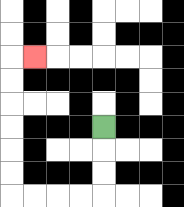{'start': '[4, 5]', 'end': '[1, 2]', 'path_directions': 'D,D,D,L,L,L,L,U,U,U,U,U,U,R', 'path_coordinates': '[[4, 5], [4, 6], [4, 7], [4, 8], [3, 8], [2, 8], [1, 8], [0, 8], [0, 7], [0, 6], [0, 5], [0, 4], [0, 3], [0, 2], [1, 2]]'}